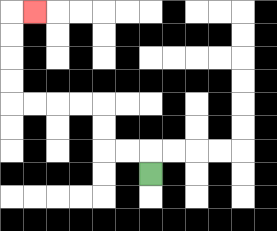{'start': '[6, 7]', 'end': '[1, 0]', 'path_directions': 'U,L,L,U,U,L,L,L,L,U,U,U,U,R', 'path_coordinates': '[[6, 7], [6, 6], [5, 6], [4, 6], [4, 5], [4, 4], [3, 4], [2, 4], [1, 4], [0, 4], [0, 3], [0, 2], [0, 1], [0, 0], [1, 0]]'}